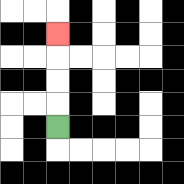{'start': '[2, 5]', 'end': '[2, 1]', 'path_directions': 'U,U,U,U', 'path_coordinates': '[[2, 5], [2, 4], [2, 3], [2, 2], [2, 1]]'}